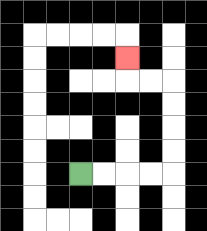{'start': '[3, 7]', 'end': '[5, 2]', 'path_directions': 'R,R,R,R,U,U,U,U,L,L,U', 'path_coordinates': '[[3, 7], [4, 7], [5, 7], [6, 7], [7, 7], [7, 6], [7, 5], [7, 4], [7, 3], [6, 3], [5, 3], [5, 2]]'}